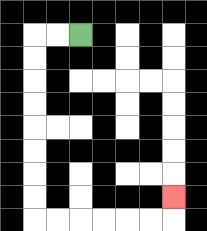{'start': '[3, 1]', 'end': '[7, 8]', 'path_directions': 'L,L,D,D,D,D,D,D,D,D,R,R,R,R,R,R,U', 'path_coordinates': '[[3, 1], [2, 1], [1, 1], [1, 2], [1, 3], [1, 4], [1, 5], [1, 6], [1, 7], [1, 8], [1, 9], [2, 9], [3, 9], [4, 9], [5, 9], [6, 9], [7, 9], [7, 8]]'}